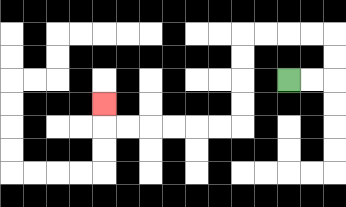{'start': '[12, 3]', 'end': '[4, 4]', 'path_directions': 'R,R,U,U,L,L,L,L,D,D,D,D,L,L,L,L,L,L,U', 'path_coordinates': '[[12, 3], [13, 3], [14, 3], [14, 2], [14, 1], [13, 1], [12, 1], [11, 1], [10, 1], [10, 2], [10, 3], [10, 4], [10, 5], [9, 5], [8, 5], [7, 5], [6, 5], [5, 5], [4, 5], [4, 4]]'}